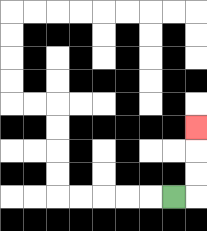{'start': '[7, 8]', 'end': '[8, 5]', 'path_directions': 'R,U,U,U', 'path_coordinates': '[[7, 8], [8, 8], [8, 7], [8, 6], [8, 5]]'}